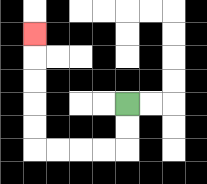{'start': '[5, 4]', 'end': '[1, 1]', 'path_directions': 'D,D,L,L,L,L,U,U,U,U,U', 'path_coordinates': '[[5, 4], [5, 5], [5, 6], [4, 6], [3, 6], [2, 6], [1, 6], [1, 5], [1, 4], [1, 3], [1, 2], [1, 1]]'}